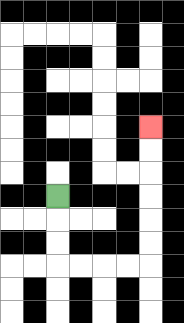{'start': '[2, 8]', 'end': '[6, 5]', 'path_directions': 'D,D,D,R,R,R,R,U,U,U,U,U,U', 'path_coordinates': '[[2, 8], [2, 9], [2, 10], [2, 11], [3, 11], [4, 11], [5, 11], [6, 11], [6, 10], [6, 9], [6, 8], [6, 7], [6, 6], [6, 5]]'}